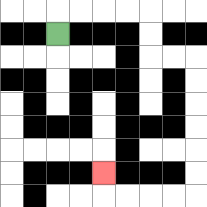{'start': '[2, 1]', 'end': '[4, 7]', 'path_directions': 'U,R,R,R,R,D,D,R,R,D,D,D,D,D,D,L,L,L,L,U', 'path_coordinates': '[[2, 1], [2, 0], [3, 0], [4, 0], [5, 0], [6, 0], [6, 1], [6, 2], [7, 2], [8, 2], [8, 3], [8, 4], [8, 5], [8, 6], [8, 7], [8, 8], [7, 8], [6, 8], [5, 8], [4, 8], [4, 7]]'}